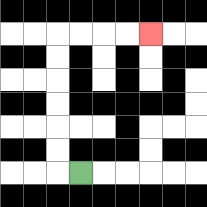{'start': '[3, 7]', 'end': '[6, 1]', 'path_directions': 'L,U,U,U,U,U,U,R,R,R,R', 'path_coordinates': '[[3, 7], [2, 7], [2, 6], [2, 5], [2, 4], [2, 3], [2, 2], [2, 1], [3, 1], [4, 1], [5, 1], [6, 1]]'}